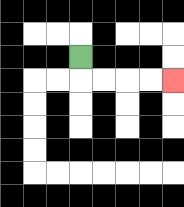{'start': '[3, 2]', 'end': '[7, 3]', 'path_directions': 'D,R,R,R,R', 'path_coordinates': '[[3, 2], [3, 3], [4, 3], [5, 3], [6, 3], [7, 3]]'}